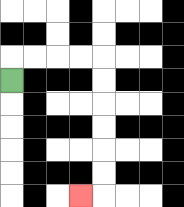{'start': '[0, 3]', 'end': '[3, 8]', 'path_directions': 'U,R,R,R,R,D,D,D,D,D,D,L', 'path_coordinates': '[[0, 3], [0, 2], [1, 2], [2, 2], [3, 2], [4, 2], [4, 3], [4, 4], [4, 5], [4, 6], [4, 7], [4, 8], [3, 8]]'}